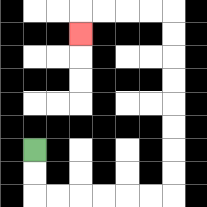{'start': '[1, 6]', 'end': '[3, 1]', 'path_directions': 'D,D,R,R,R,R,R,R,U,U,U,U,U,U,U,U,L,L,L,L,D', 'path_coordinates': '[[1, 6], [1, 7], [1, 8], [2, 8], [3, 8], [4, 8], [5, 8], [6, 8], [7, 8], [7, 7], [7, 6], [7, 5], [7, 4], [7, 3], [7, 2], [7, 1], [7, 0], [6, 0], [5, 0], [4, 0], [3, 0], [3, 1]]'}